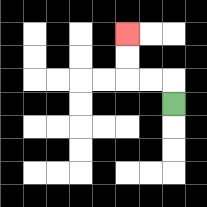{'start': '[7, 4]', 'end': '[5, 1]', 'path_directions': 'U,L,L,U,U', 'path_coordinates': '[[7, 4], [7, 3], [6, 3], [5, 3], [5, 2], [5, 1]]'}